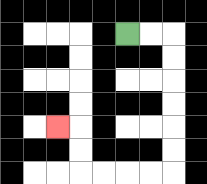{'start': '[5, 1]', 'end': '[2, 5]', 'path_directions': 'R,R,D,D,D,D,D,D,L,L,L,L,U,U,L', 'path_coordinates': '[[5, 1], [6, 1], [7, 1], [7, 2], [7, 3], [7, 4], [7, 5], [7, 6], [7, 7], [6, 7], [5, 7], [4, 7], [3, 7], [3, 6], [3, 5], [2, 5]]'}